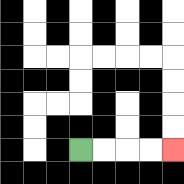{'start': '[3, 6]', 'end': '[7, 6]', 'path_directions': 'R,R,R,R', 'path_coordinates': '[[3, 6], [4, 6], [5, 6], [6, 6], [7, 6]]'}